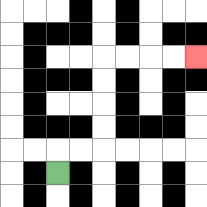{'start': '[2, 7]', 'end': '[8, 2]', 'path_directions': 'U,R,R,U,U,U,U,R,R,R,R', 'path_coordinates': '[[2, 7], [2, 6], [3, 6], [4, 6], [4, 5], [4, 4], [4, 3], [4, 2], [5, 2], [6, 2], [7, 2], [8, 2]]'}